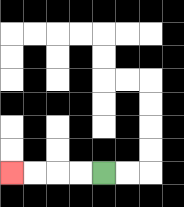{'start': '[4, 7]', 'end': '[0, 7]', 'path_directions': 'L,L,L,L', 'path_coordinates': '[[4, 7], [3, 7], [2, 7], [1, 7], [0, 7]]'}